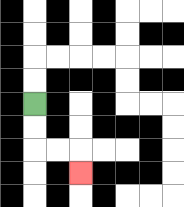{'start': '[1, 4]', 'end': '[3, 7]', 'path_directions': 'D,D,R,R,D', 'path_coordinates': '[[1, 4], [1, 5], [1, 6], [2, 6], [3, 6], [3, 7]]'}